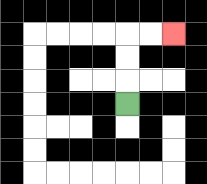{'start': '[5, 4]', 'end': '[7, 1]', 'path_directions': 'U,U,U,R,R', 'path_coordinates': '[[5, 4], [5, 3], [5, 2], [5, 1], [6, 1], [7, 1]]'}